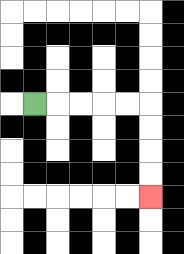{'start': '[1, 4]', 'end': '[6, 8]', 'path_directions': 'R,R,R,R,R,D,D,D,D', 'path_coordinates': '[[1, 4], [2, 4], [3, 4], [4, 4], [5, 4], [6, 4], [6, 5], [6, 6], [6, 7], [6, 8]]'}